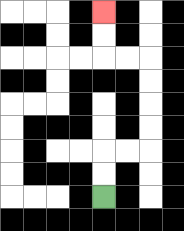{'start': '[4, 8]', 'end': '[4, 0]', 'path_directions': 'U,U,R,R,U,U,U,U,L,L,U,U', 'path_coordinates': '[[4, 8], [4, 7], [4, 6], [5, 6], [6, 6], [6, 5], [6, 4], [6, 3], [6, 2], [5, 2], [4, 2], [4, 1], [4, 0]]'}